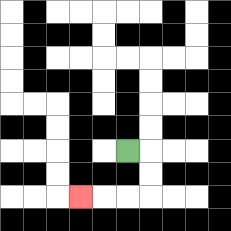{'start': '[5, 6]', 'end': '[3, 8]', 'path_directions': 'R,D,D,L,L,L', 'path_coordinates': '[[5, 6], [6, 6], [6, 7], [6, 8], [5, 8], [4, 8], [3, 8]]'}